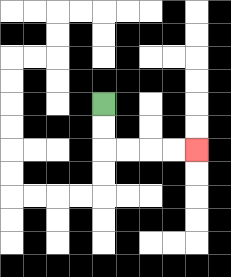{'start': '[4, 4]', 'end': '[8, 6]', 'path_directions': 'D,D,R,R,R,R', 'path_coordinates': '[[4, 4], [4, 5], [4, 6], [5, 6], [6, 6], [7, 6], [8, 6]]'}